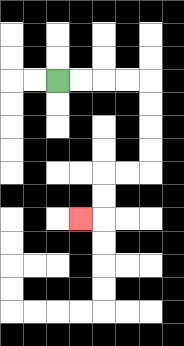{'start': '[2, 3]', 'end': '[3, 9]', 'path_directions': 'R,R,R,R,D,D,D,D,L,L,D,D,L', 'path_coordinates': '[[2, 3], [3, 3], [4, 3], [5, 3], [6, 3], [6, 4], [6, 5], [6, 6], [6, 7], [5, 7], [4, 7], [4, 8], [4, 9], [3, 9]]'}